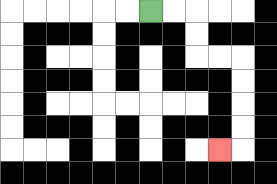{'start': '[6, 0]', 'end': '[9, 6]', 'path_directions': 'R,R,D,D,R,R,D,D,D,D,L', 'path_coordinates': '[[6, 0], [7, 0], [8, 0], [8, 1], [8, 2], [9, 2], [10, 2], [10, 3], [10, 4], [10, 5], [10, 6], [9, 6]]'}